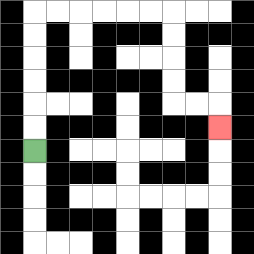{'start': '[1, 6]', 'end': '[9, 5]', 'path_directions': 'U,U,U,U,U,U,R,R,R,R,R,R,D,D,D,D,R,R,D', 'path_coordinates': '[[1, 6], [1, 5], [1, 4], [1, 3], [1, 2], [1, 1], [1, 0], [2, 0], [3, 0], [4, 0], [5, 0], [6, 0], [7, 0], [7, 1], [7, 2], [7, 3], [7, 4], [8, 4], [9, 4], [9, 5]]'}